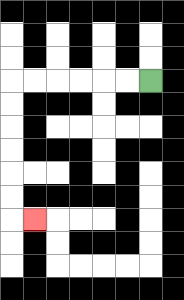{'start': '[6, 3]', 'end': '[1, 9]', 'path_directions': 'L,L,L,L,L,L,D,D,D,D,D,D,R', 'path_coordinates': '[[6, 3], [5, 3], [4, 3], [3, 3], [2, 3], [1, 3], [0, 3], [0, 4], [0, 5], [0, 6], [0, 7], [0, 8], [0, 9], [1, 9]]'}